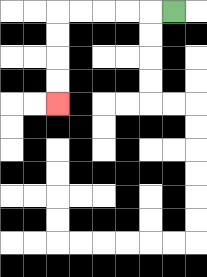{'start': '[7, 0]', 'end': '[2, 4]', 'path_directions': 'L,L,L,L,L,D,D,D,D', 'path_coordinates': '[[7, 0], [6, 0], [5, 0], [4, 0], [3, 0], [2, 0], [2, 1], [2, 2], [2, 3], [2, 4]]'}